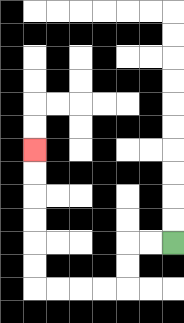{'start': '[7, 10]', 'end': '[1, 6]', 'path_directions': 'L,L,D,D,L,L,L,L,U,U,U,U,U,U', 'path_coordinates': '[[7, 10], [6, 10], [5, 10], [5, 11], [5, 12], [4, 12], [3, 12], [2, 12], [1, 12], [1, 11], [1, 10], [1, 9], [1, 8], [1, 7], [1, 6]]'}